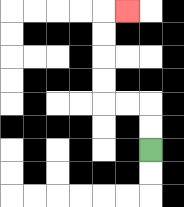{'start': '[6, 6]', 'end': '[5, 0]', 'path_directions': 'U,U,L,L,U,U,U,U,R', 'path_coordinates': '[[6, 6], [6, 5], [6, 4], [5, 4], [4, 4], [4, 3], [4, 2], [4, 1], [4, 0], [5, 0]]'}